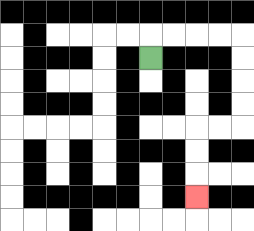{'start': '[6, 2]', 'end': '[8, 8]', 'path_directions': 'U,R,R,R,R,D,D,D,D,L,L,D,D,D', 'path_coordinates': '[[6, 2], [6, 1], [7, 1], [8, 1], [9, 1], [10, 1], [10, 2], [10, 3], [10, 4], [10, 5], [9, 5], [8, 5], [8, 6], [8, 7], [8, 8]]'}